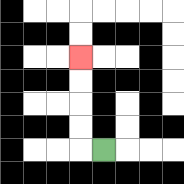{'start': '[4, 6]', 'end': '[3, 2]', 'path_directions': 'L,U,U,U,U', 'path_coordinates': '[[4, 6], [3, 6], [3, 5], [3, 4], [3, 3], [3, 2]]'}